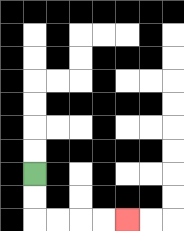{'start': '[1, 7]', 'end': '[5, 9]', 'path_directions': 'D,D,R,R,R,R', 'path_coordinates': '[[1, 7], [1, 8], [1, 9], [2, 9], [3, 9], [4, 9], [5, 9]]'}